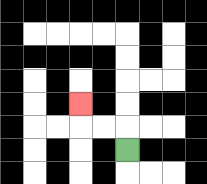{'start': '[5, 6]', 'end': '[3, 4]', 'path_directions': 'U,L,L,U', 'path_coordinates': '[[5, 6], [5, 5], [4, 5], [3, 5], [3, 4]]'}